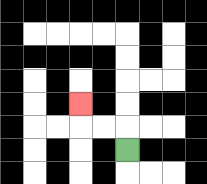{'start': '[5, 6]', 'end': '[3, 4]', 'path_directions': 'U,L,L,U', 'path_coordinates': '[[5, 6], [5, 5], [4, 5], [3, 5], [3, 4]]'}